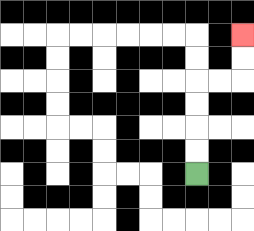{'start': '[8, 7]', 'end': '[10, 1]', 'path_directions': 'U,U,U,U,R,R,U,U', 'path_coordinates': '[[8, 7], [8, 6], [8, 5], [8, 4], [8, 3], [9, 3], [10, 3], [10, 2], [10, 1]]'}